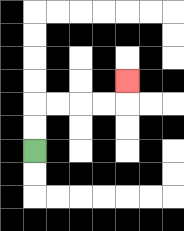{'start': '[1, 6]', 'end': '[5, 3]', 'path_directions': 'U,U,R,R,R,R,U', 'path_coordinates': '[[1, 6], [1, 5], [1, 4], [2, 4], [3, 4], [4, 4], [5, 4], [5, 3]]'}